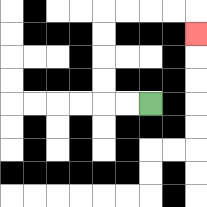{'start': '[6, 4]', 'end': '[8, 1]', 'path_directions': 'L,L,U,U,U,U,R,R,R,R,D', 'path_coordinates': '[[6, 4], [5, 4], [4, 4], [4, 3], [4, 2], [4, 1], [4, 0], [5, 0], [6, 0], [7, 0], [8, 0], [8, 1]]'}